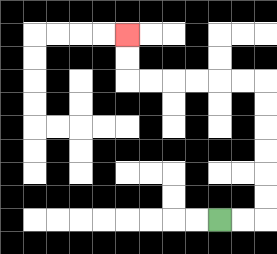{'start': '[9, 9]', 'end': '[5, 1]', 'path_directions': 'R,R,U,U,U,U,U,U,L,L,L,L,L,L,U,U', 'path_coordinates': '[[9, 9], [10, 9], [11, 9], [11, 8], [11, 7], [11, 6], [11, 5], [11, 4], [11, 3], [10, 3], [9, 3], [8, 3], [7, 3], [6, 3], [5, 3], [5, 2], [5, 1]]'}